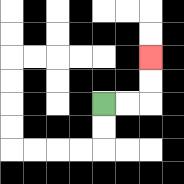{'start': '[4, 4]', 'end': '[6, 2]', 'path_directions': 'R,R,U,U', 'path_coordinates': '[[4, 4], [5, 4], [6, 4], [6, 3], [6, 2]]'}